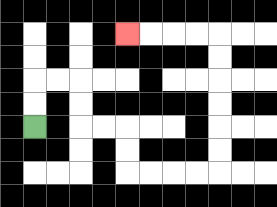{'start': '[1, 5]', 'end': '[5, 1]', 'path_directions': 'U,U,R,R,D,D,R,R,D,D,R,R,R,R,U,U,U,U,U,U,L,L,L,L', 'path_coordinates': '[[1, 5], [1, 4], [1, 3], [2, 3], [3, 3], [3, 4], [3, 5], [4, 5], [5, 5], [5, 6], [5, 7], [6, 7], [7, 7], [8, 7], [9, 7], [9, 6], [9, 5], [9, 4], [9, 3], [9, 2], [9, 1], [8, 1], [7, 1], [6, 1], [5, 1]]'}